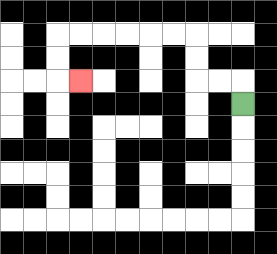{'start': '[10, 4]', 'end': '[3, 3]', 'path_directions': 'U,L,L,U,U,L,L,L,L,L,L,D,D,R', 'path_coordinates': '[[10, 4], [10, 3], [9, 3], [8, 3], [8, 2], [8, 1], [7, 1], [6, 1], [5, 1], [4, 1], [3, 1], [2, 1], [2, 2], [2, 3], [3, 3]]'}